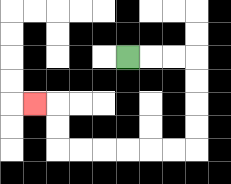{'start': '[5, 2]', 'end': '[1, 4]', 'path_directions': 'R,R,R,D,D,D,D,L,L,L,L,L,L,U,U,L', 'path_coordinates': '[[5, 2], [6, 2], [7, 2], [8, 2], [8, 3], [8, 4], [8, 5], [8, 6], [7, 6], [6, 6], [5, 6], [4, 6], [3, 6], [2, 6], [2, 5], [2, 4], [1, 4]]'}